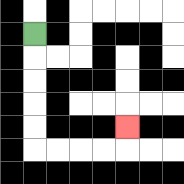{'start': '[1, 1]', 'end': '[5, 5]', 'path_directions': 'D,D,D,D,D,R,R,R,R,U', 'path_coordinates': '[[1, 1], [1, 2], [1, 3], [1, 4], [1, 5], [1, 6], [2, 6], [3, 6], [4, 6], [5, 6], [5, 5]]'}